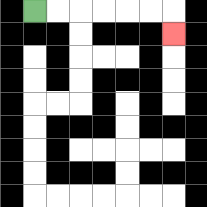{'start': '[1, 0]', 'end': '[7, 1]', 'path_directions': 'R,R,R,R,R,R,D', 'path_coordinates': '[[1, 0], [2, 0], [3, 0], [4, 0], [5, 0], [6, 0], [7, 0], [7, 1]]'}